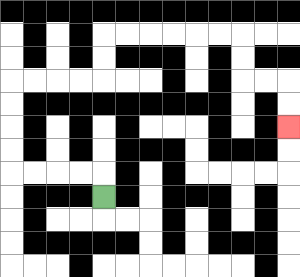{'start': '[4, 8]', 'end': '[12, 5]', 'path_directions': 'U,L,L,L,L,U,U,U,U,R,R,R,R,U,U,R,R,R,R,R,R,D,D,R,R,D,D', 'path_coordinates': '[[4, 8], [4, 7], [3, 7], [2, 7], [1, 7], [0, 7], [0, 6], [0, 5], [0, 4], [0, 3], [1, 3], [2, 3], [3, 3], [4, 3], [4, 2], [4, 1], [5, 1], [6, 1], [7, 1], [8, 1], [9, 1], [10, 1], [10, 2], [10, 3], [11, 3], [12, 3], [12, 4], [12, 5]]'}